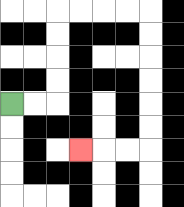{'start': '[0, 4]', 'end': '[3, 6]', 'path_directions': 'R,R,U,U,U,U,R,R,R,R,D,D,D,D,D,D,L,L,L', 'path_coordinates': '[[0, 4], [1, 4], [2, 4], [2, 3], [2, 2], [2, 1], [2, 0], [3, 0], [4, 0], [5, 0], [6, 0], [6, 1], [6, 2], [6, 3], [6, 4], [6, 5], [6, 6], [5, 6], [4, 6], [3, 6]]'}